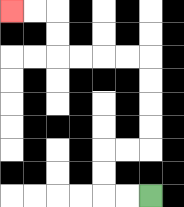{'start': '[6, 8]', 'end': '[0, 0]', 'path_directions': 'L,L,U,U,R,R,U,U,U,U,L,L,L,L,U,U,L,L', 'path_coordinates': '[[6, 8], [5, 8], [4, 8], [4, 7], [4, 6], [5, 6], [6, 6], [6, 5], [6, 4], [6, 3], [6, 2], [5, 2], [4, 2], [3, 2], [2, 2], [2, 1], [2, 0], [1, 0], [0, 0]]'}